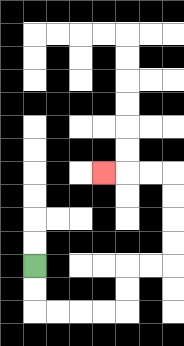{'start': '[1, 11]', 'end': '[4, 7]', 'path_directions': 'D,D,R,R,R,R,U,U,R,R,U,U,U,U,L,L,L', 'path_coordinates': '[[1, 11], [1, 12], [1, 13], [2, 13], [3, 13], [4, 13], [5, 13], [5, 12], [5, 11], [6, 11], [7, 11], [7, 10], [7, 9], [7, 8], [7, 7], [6, 7], [5, 7], [4, 7]]'}